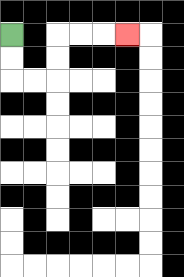{'start': '[0, 1]', 'end': '[5, 1]', 'path_directions': 'D,D,R,R,U,U,R,R,R', 'path_coordinates': '[[0, 1], [0, 2], [0, 3], [1, 3], [2, 3], [2, 2], [2, 1], [3, 1], [4, 1], [5, 1]]'}